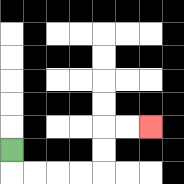{'start': '[0, 6]', 'end': '[6, 5]', 'path_directions': 'D,R,R,R,R,U,U,R,R', 'path_coordinates': '[[0, 6], [0, 7], [1, 7], [2, 7], [3, 7], [4, 7], [4, 6], [4, 5], [5, 5], [6, 5]]'}